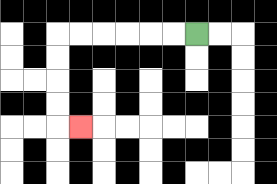{'start': '[8, 1]', 'end': '[3, 5]', 'path_directions': 'L,L,L,L,L,L,D,D,D,D,R', 'path_coordinates': '[[8, 1], [7, 1], [6, 1], [5, 1], [4, 1], [3, 1], [2, 1], [2, 2], [2, 3], [2, 4], [2, 5], [3, 5]]'}